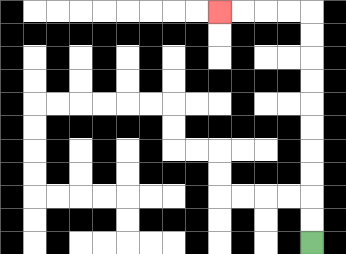{'start': '[13, 10]', 'end': '[9, 0]', 'path_directions': 'U,U,U,U,U,U,U,U,U,U,L,L,L,L', 'path_coordinates': '[[13, 10], [13, 9], [13, 8], [13, 7], [13, 6], [13, 5], [13, 4], [13, 3], [13, 2], [13, 1], [13, 0], [12, 0], [11, 0], [10, 0], [9, 0]]'}